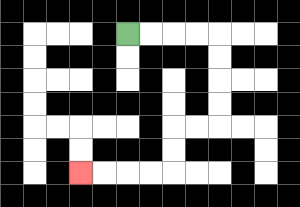{'start': '[5, 1]', 'end': '[3, 7]', 'path_directions': 'R,R,R,R,D,D,D,D,L,L,D,D,L,L,L,L', 'path_coordinates': '[[5, 1], [6, 1], [7, 1], [8, 1], [9, 1], [9, 2], [9, 3], [9, 4], [9, 5], [8, 5], [7, 5], [7, 6], [7, 7], [6, 7], [5, 7], [4, 7], [3, 7]]'}